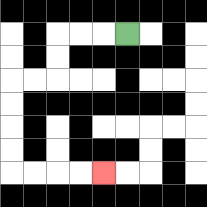{'start': '[5, 1]', 'end': '[4, 7]', 'path_directions': 'L,L,L,D,D,L,L,D,D,D,D,R,R,R,R', 'path_coordinates': '[[5, 1], [4, 1], [3, 1], [2, 1], [2, 2], [2, 3], [1, 3], [0, 3], [0, 4], [0, 5], [0, 6], [0, 7], [1, 7], [2, 7], [3, 7], [4, 7]]'}